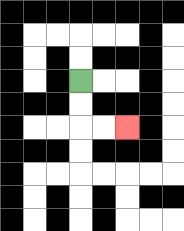{'start': '[3, 3]', 'end': '[5, 5]', 'path_directions': 'D,D,R,R', 'path_coordinates': '[[3, 3], [3, 4], [3, 5], [4, 5], [5, 5]]'}